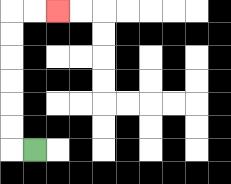{'start': '[1, 6]', 'end': '[2, 0]', 'path_directions': 'L,U,U,U,U,U,U,R,R', 'path_coordinates': '[[1, 6], [0, 6], [0, 5], [0, 4], [0, 3], [0, 2], [0, 1], [0, 0], [1, 0], [2, 0]]'}